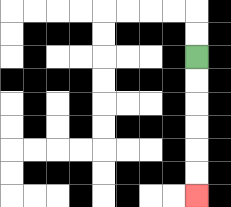{'start': '[8, 2]', 'end': '[8, 8]', 'path_directions': 'D,D,D,D,D,D', 'path_coordinates': '[[8, 2], [8, 3], [8, 4], [8, 5], [8, 6], [8, 7], [8, 8]]'}